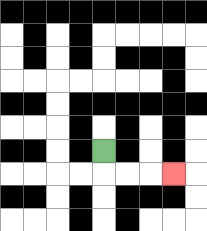{'start': '[4, 6]', 'end': '[7, 7]', 'path_directions': 'D,R,R,R', 'path_coordinates': '[[4, 6], [4, 7], [5, 7], [6, 7], [7, 7]]'}